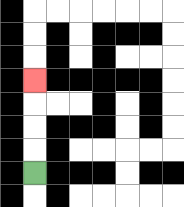{'start': '[1, 7]', 'end': '[1, 3]', 'path_directions': 'U,U,U,U', 'path_coordinates': '[[1, 7], [1, 6], [1, 5], [1, 4], [1, 3]]'}